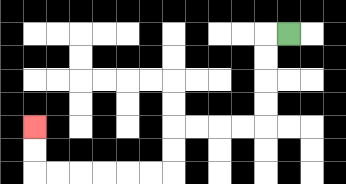{'start': '[12, 1]', 'end': '[1, 5]', 'path_directions': 'L,D,D,D,D,L,L,L,L,D,D,L,L,L,L,L,L,U,U', 'path_coordinates': '[[12, 1], [11, 1], [11, 2], [11, 3], [11, 4], [11, 5], [10, 5], [9, 5], [8, 5], [7, 5], [7, 6], [7, 7], [6, 7], [5, 7], [4, 7], [3, 7], [2, 7], [1, 7], [1, 6], [1, 5]]'}